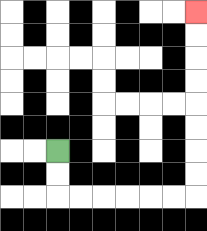{'start': '[2, 6]', 'end': '[8, 0]', 'path_directions': 'D,D,R,R,R,R,R,R,U,U,U,U,U,U,U,U', 'path_coordinates': '[[2, 6], [2, 7], [2, 8], [3, 8], [4, 8], [5, 8], [6, 8], [7, 8], [8, 8], [8, 7], [8, 6], [8, 5], [8, 4], [8, 3], [8, 2], [8, 1], [8, 0]]'}